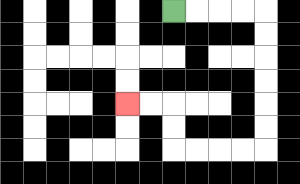{'start': '[7, 0]', 'end': '[5, 4]', 'path_directions': 'R,R,R,R,D,D,D,D,D,D,L,L,L,L,U,U,L,L', 'path_coordinates': '[[7, 0], [8, 0], [9, 0], [10, 0], [11, 0], [11, 1], [11, 2], [11, 3], [11, 4], [11, 5], [11, 6], [10, 6], [9, 6], [8, 6], [7, 6], [7, 5], [7, 4], [6, 4], [5, 4]]'}